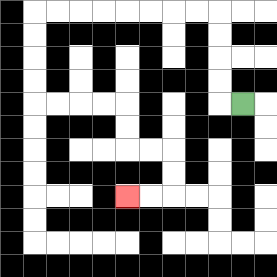{'start': '[10, 4]', 'end': '[5, 8]', 'path_directions': 'L,U,U,U,U,L,L,L,L,L,L,L,L,D,D,D,D,R,R,R,R,D,D,R,R,D,D,L,L', 'path_coordinates': '[[10, 4], [9, 4], [9, 3], [9, 2], [9, 1], [9, 0], [8, 0], [7, 0], [6, 0], [5, 0], [4, 0], [3, 0], [2, 0], [1, 0], [1, 1], [1, 2], [1, 3], [1, 4], [2, 4], [3, 4], [4, 4], [5, 4], [5, 5], [5, 6], [6, 6], [7, 6], [7, 7], [7, 8], [6, 8], [5, 8]]'}